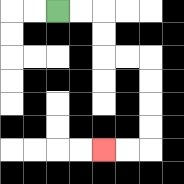{'start': '[2, 0]', 'end': '[4, 6]', 'path_directions': 'R,R,D,D,R,R,D,D,D,D,L,L', 'path_coordinates': '[[2, 0], [3, 0], [4, 0], [4, 1], [4, 2], [5, 2], [6, 2], [6, 3], [6, 4], [6, 5], [6, 6], [5, 6], [4, 6]]'}